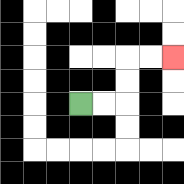{'start': '[3, 4]', 'end': '[7, 2]', 'path_directions': 'R,R,U,U,R,R', 'path_coordinates': '[[3, 4], [4, 4], [5, 4], [5, 3], [5, 2], [6, 2], [7, 2]]'}